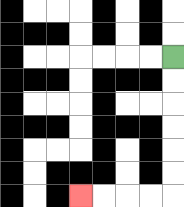{'start': '[7, 2]', 'end': '[3, 8]', 'path_directions': 'D,D,D,D,D,D,L,L,L,L', 'path_coordinates': '[[7, 2], [7, 3], [7, 4], [7, 5], [7, 6], [7, 7], [7, 8], [6, 8], [5, 8], [4, 8], [3, 8]]'}